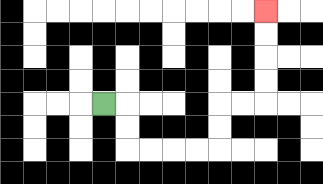{'start': '[4, 4]', 'end': '[11, 0]', 'path_directions': 'R,D,D,R,R,R,R,U,U,R,R,U,U,U,U', 'path_coordinates': '[[4, 4], [5, 4], [5, 5], [5, 6], [6, 6], [7, 6], [8, 6], [9, 6], [9, 5], [9, 4], [10, 4], [11, 4], [11, 3], [11, 2], [11, 1], [11, 0]]'}